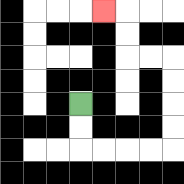{'start': '[3, 4]', 'end': '[4, 0]', 'path_directions': 'D,D,R,R,R,R,U,U,U,U,L,L,U,U,L', 'path_coordinates': '[[3, 4], [3, 5], [3, 6], [4, 6], [5, 6], [6, 6], [7, 6], [7, 5], [7, 4], [7, 3], [7, 2], [6, 2], [5, 2], [5, 1], [5, 0], [4, 0]]'}